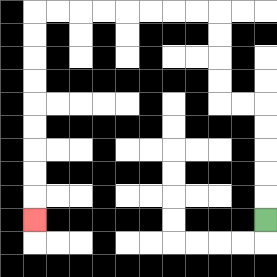{'start': '[11, 9]', 'end': '[1, 9]', 'path_directions': 'U,U,U,U,U,L,L,U,U,U,U,L,L,L,L,L,L,L,L,D,D,D,D,D,D,D,D,D', 'path_coordinates': '[[11, 9], [11, 8], [11, 7], [11, 6], [11, 5], [11, 4], [10, 4], [9, 4], [9, 3], [9, 2], [9, 1], [9, 0], [8, 0], [7, 0], [6, 0], [5, 0], [4, 0], [3, 0], [2, 0], [1, 0], [1, 1], [1, 2], [1, 3], [1, 4], [1, 5], [1, 6], [1, 7], [1, 8], [1, 9]]'}